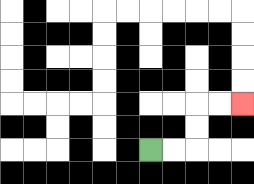{'start': '[6, 6]', 'end': '[10, 4]', 'path_directions': 'R,R,U,U,R,R', 'path_coordinates': '[[6, 6], [7, 6], [8, 6], [8, 5], [8, 4], [9, 4], [10, 4]]'}